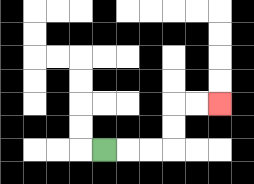{'start': '[4, 6]', 'end': '[9, 4]', 'path_directions': 'R,R,R,U,U,R,R', 'path_coordinates': '[[4, 6], [5, 6], [6, 6], [7, 6], [7, 5], [7, 4], [8, 4], [9, 4]]'}